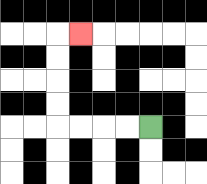{'start': '[6, 5]', 'end': '[3, 1]', 'path_directions': 'L,L,L,L,U,U,U,U,R', 'path_coordinates': '[[6, 5], [5, 5], [4, 5], [3, 5], [2, 5], [2, 4], [2, 3], [2, 2], [2, 1], [3, 1]]'}